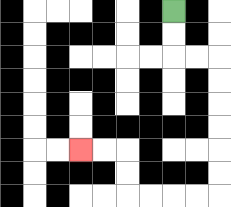{'start': '[7, 0]', 'end': '[3, 6]', 'path_directions': 'D,D,R,R,D,D,D,D,D,D,L,L,L,L,U,U,L,L', 'path_coordinates': '[[7, 0], [7, 1], [7, 2], [8, 2], [9, 2], [9, 3], [9, 4], [9, 5], [9, 6], [9, 7], [9, 8], [8, 8], [7, 8], [6, 8], [5, 8], [5, 7], [5, 6], [4, 6], [3, 6]]'}